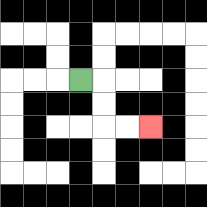{'start': '[3, 3]', 'end': '[6, 5]', 'path_directions': 'R,D,D,R,R', 'path_coordinates': '[[3, 3], [4, 3], [4, 4], [4, 5], [5, 5], [6, 5]]'}